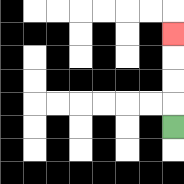{'start': '[7, 5]', 'end': '[7, 1]', 'path_directions': 'U,U,U,U', 'path_coordinates': '[[7, 5], [7, 4], [7, 3], [7, 2], [7, 1]]'}